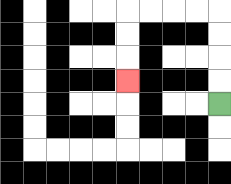{'start': '[9, 4]', 'end': '[5, 3]', 'path_directions': 'U,U,U,U,L,L,L,L,D,D,D', 'path_coordinates': '[[9, 4], [9, 3], [9, 2], [9, 1], [9, 0], [8, 0], [7, 0], [6, 0], [5, 0], [5, 1], [5, 2], [5, 3]]'}